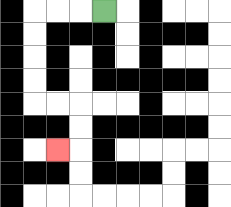{'start': '[4, 0]', 'end': '[2, 6]', 'path_directions': 'L,L,L,D,D,D,D,R,R,D,D,L', 'path_coordinates': '[[4, 0], [3, 0], [2, 0], [1, 0], [1, 1], [1, 2], [1, 3], [1, 4], [2, 4], [3, 4], [3, 5], [3, 6], [2, 6]]'}